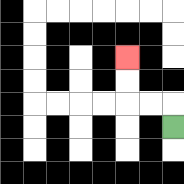{'start': '[7, 5]', 'end': '[5, 2]', 'path_directions': 'U,L,L,U,U', 'path_coordinates': '[[7, 5], [7, 4], [6, 4], [5, 4], [5, 3], [5, 2]]'}